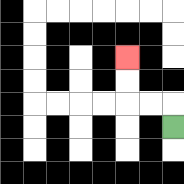{'start': '[7, 5]', 'end': '[5, 2]', 'path_directions': 'U,L,L,U,U', 'path_coordinates': '[[7, 5], [7, 4], [6, 4], [5, 4], [5, 3], [5, 2]]'}